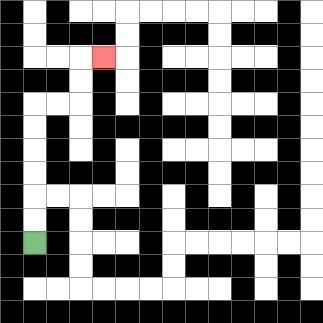{'start': '[1, 10]', 'end': '[4, 2]', 'path_directions': 'U,U,U,U,U,U,R,R,U,U,R', 'path_coordinates': '[[1, 10], [1, 9], [1, 8], [1, 7], [1, 6], [1, 5], [1, 4], [2, 4], [3, 4], [3, 3], [3, 2], [4, 2]]'}